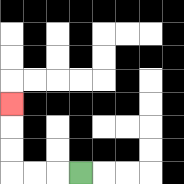{'start': '[3, 7]', 'end': '[0, 4]', 'path_directions': 'L,L,L,U,U,U', 'path_coordinates': '[[3, 7], [2, 7], [1, 7], [0, 7], [0, 6], [0, 5], [0, 4]]'}